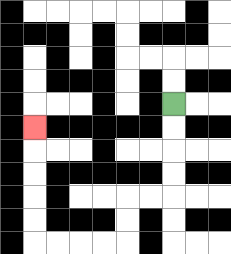{'start': '[7, 4]', 'end': '[1, 5]', 'path_directions': 'D,D,D,D,L,L,D,D,L,L,L,L,U,U,U,U,U', 'path_coordinates': '[[7, 4], [7, 5], [7, 6], [7, 7], [7, 8], [6, 8], [5, 8], [5, 9], [5, 10], [4, 10], [3, 10], [2, 10], [1, 10], [1, 9], [1, 8], [1, 7], [1, 6], [1, 5]]'}